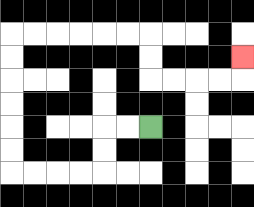{'start': '[6, 5]', 'end': '[10, 2]', 'path_directions': 'L,L,D,D,L,L,L,L,U,U,U,U,U,U,R,R,R,R,R,R,D,D,R,R,R,R,U', 'path_coordinates': '[[6, 5], [5, 5], [4, 5], [4, 6], [4, 7], [3, 7], [2, 7], [1, 7], [0, 7], [0, 6], [0, 5], [0, 4], [0, 3], [0, 2], [0, 1], [1, 1], [2, 1], [3, 1], [4, 1], [5, 1], [6, 1], [6, 2], [6, 3], [7, 3], [8, 3], [9, 3], [10, 3], [10, 2]]'}